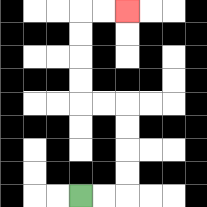{'start': '[3, 8]', 'end': '[5, 0]', 'path_directions': 'R,R,U,U,U,U,L,L,U,U,U,U,R,R', 'path_coordinates': '[[3, 8], [4, 8], [5, 8], [5, 7], [5, 6], [5, 5], [5, 4], [4, 4], [3, 4], [3, 3], [3, 2], [3, 1], [3, 0], [4, 0], [5, 0]]'}